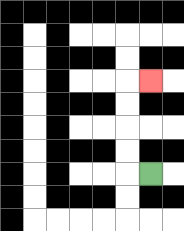{'start': '[6, 7]', 'end': '[6, 3]', 'path_directions': 'L,U,U,U,U,R', 'path_coordinates': '[[6, 7], [5, 7], [5, 6], [5, 5], [5, 4], [5, 3], [6, 3]]'}